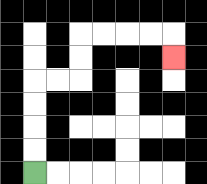{'start': '[1, 7]', 'end': '[7, 2]', 'path_directions': 'U,U,U,U,R,R,U,U,R,R,R,R,D', 'path_coordinates': '[[1, 7], [1, 6], [1, 5], [1, 4], [1, 3], [2, 3], [3, 3], [3, 2], [3, 1], [4, 1], [5, 1], [6, 1], [7, 1], [7, 2]]'}